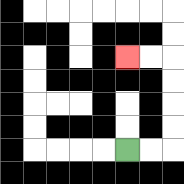{'start': '[5, 6]', 'end': '[5, 2]', 'path_directions': 'R,R,U,U,U,U,L,L', 'path_coordinates': '[[5, 6], [6, 6], [7, 6], [7, 5], [7, 4], [7, 3], [7, 2], [6, 2], [5, 2]]'}